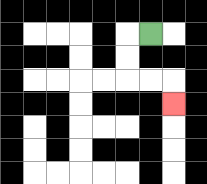{'start': '[6, 1]', 'end': '[7, 4]', 'path_directions': 'L,D,D,R,R,D', 'path_coordinates': '[[6, 1], [5, 1], [5, 2], [5, 3], [6, 3], [7, 3], [7, 4]]'}